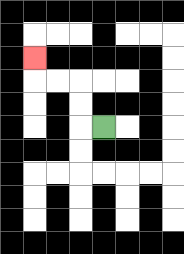{'start': '[4, 5]', 'end': '[1, 2]', 'path_directions': 'L,U,U,L,L,U', 'path_coordinates': '[[4, 5], [3, 5], [3, 4], [3, 3], [2, 3], [1, 3], [1, 2]]'}